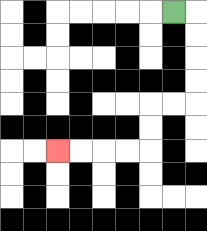{'start': '[7, 0]', 'end': '[2, 6]', 'path_directions': 'R,D,D,D,D,L,L,D,D,L,L,L,L', 'path_coordinates': '[[7, 0], [8, 0], [8, 1], [8, 2], [8, 3], [8, 4], [7, 4], [6, 4], [6, 5], [6, 6], [5, 6], [4, 6], [3, 6], [2, 6]]'}